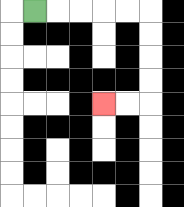{'start': '[1, 0]', 'end': '[4, 4]', 'path_directions': 'R,R,R,R,R,D,D,D,D,L,L', 'path_coordinates': '[[1, 0], [2, 0], [3, 0], [4, 0], [5, 0], [6, 0], [6, 1], [6, 2], [6, 3], [6, 4], [5, 4], [4, 4]]'}